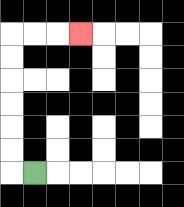{'start': '[1, 7]', 'end': '[3, 1]', 'path_directions': 'L,U,U,U,U,U,U,R,R,R', 'path_coordinates': '[[1, 7], [0, 7], [0, 6], [0, 5], [0, 4], [0, 3], [0, 2], [0, 1], [1, 1], [2, 1], [3, 1]]'}